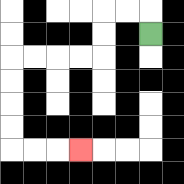{'start': '[6, 1]', 'end': '[3, 6]', 'path_directions': 'U,L,L,D,D,L,L,L,L,D,D,D,D,R,R,R', 'path_coordinates': '[[6, 1], [6, 0], [5, 0], [4, 0], [4, 1], [4, 2], [3, 2], [2, 2], [1, 2], [0, 2], [0, 3], [0, 4], [0, 5], [0, 6], [1, 6], [2, 6], [3, 6]]'}